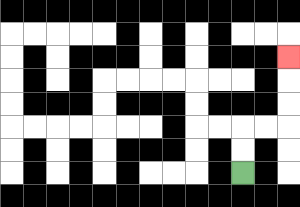{'start': '[10, 7]', 'end': '[12, 2]', 'path_directions': 'U,U,R,R,U,U,U', 'path_coordinates': '[[10, 7], [10, 6], [10, 5], [11, 5], [12, 5], [12, 4], [12, 3], [12, 2]]'}